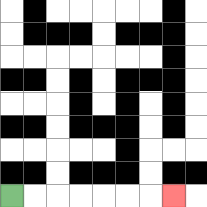{'start': '[0, 8]', 'end': '[7, 8]', 'path_directions': 'R,R,R,R,R,R,R', 'path_coordinates': '[[0, 8], [1, 8], [2, 8], [3, 8], [4, 8], [5, 8], [6, 8], [7, 8]]'}